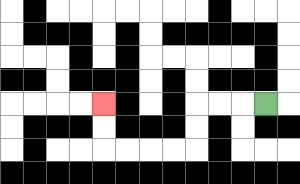{'start': '[11, 4]', 'end': '[4, 4]', 'path_directions': 'L,L,L,D,D,L,L,L,L,U,U', 'path_coordinates': '[[11, 4], [10, 4], [9, 4], [8, 4], [8, 5], [8, 6], [7, 6], [6, 6], [5, 6], [4, 6], [4, 5], [4, 4]]'}